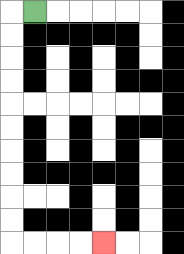{'start': '[1, 0]', 'end': '[4, 10]', 'path_directions': 'L,D,D,D,D,D,D,D,D,D,D,R,R,R,R', 'path_coordinates': '[[1, 0], [0, 0], [0, 1], [0, 2], [0, 3], [0, 4], [0, 5], [0, 6], [0, 7], [0, 8], [0, 9], [0, 10], [1, 10], [2, 10], [3, 10], [4, 10]]'}